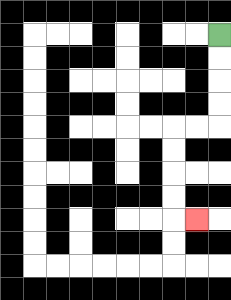{'start': '[9, 1]', 'end': '[8, 9]', 'path_directions': 'D,D,D,D,L,L,D,D,D,D,R', 'path_coordinates': '[[9, 1], [9, 2], [9, 3], [9, 4], [9, 5], [8, 5], [7, 5], [7, 6], [7, 7], [7, 8], [7, 9], [8, 9]]'}